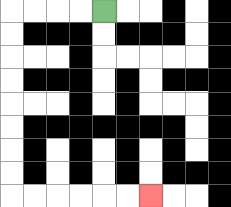{'start': '[4, 0]', 'end': '[6, 8]', 'path_directions': 'L,L,L,L,D,D,D,D,D,D,D,D,R,R,R,R,R,R', 'path_coordinates': '[[4, 0], [3, 0], [2, 0], [1, 0], [0, 0], [0, 1], [0, 2], [0, 3], [0, 4], [0, 5], [0, 6], [0, 7], [0, 8], [1, 8], [2, 8], [3, 8], [4, 8], [5, 8], [6, 8]]'}